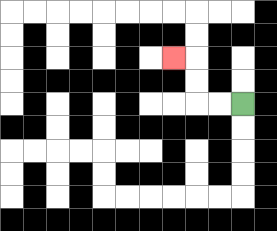{'start': '[10, 4]', 'end': '[7, 2]', 'path_directions': 'L,L,U,U,L', 'path_coordinates': '[[10, 4], [9, 4], [8, 4], [8, 3], [8, 2], [7, 2]]'}